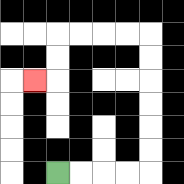{'start': '[2, 7]', 'end': '[1, 3]', 'path_directions': 'R,R,R,R,U,U,U,U,U,U,L,L,L,L,D,D,L', 'path_coordinates': '[[2, 7], [3, 7], [4, 7], [5, 7], [6, 7], [6, 6], [6, 5], [6, 4], [6, 3], [6, 2], [6, 1], [5, 1], [4, 1], [3, 1], [2, 1], [2, 2], [2, 3], [1, 3]]'}